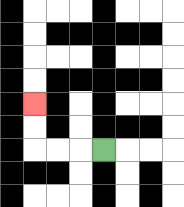{'start': '[4, 6]', 'end': '[1, 4]', 'path_directions': 'L,L,L,U,U', 'path_coordinates': '[[4, 6], [3, 6], [2, 6], [1, 6], [1, 5], [1, 4]]'}